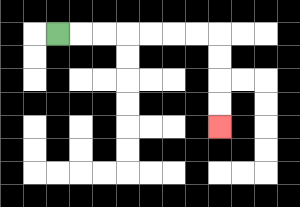{'start': '[2, 1]', 'end': '[9, 5]', 'path_directions': 'R,R,R,R,R,R,R,D,D,D,D', 'path_coordinates': '[[2, 1], [3, 1], [4, 1], [5, 1], [6, 1], [7, 1], [8, 1], [9, 1], [9, 2], [9, 3], [9, 4], [9, 5]]'}